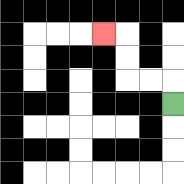{'start': '[7, 4]', 'end': '[4, 1]', 'path_directions': 'U,L,L,U,U,L', 'path_coordinates': '[[7, 4], [7, 3], [6, 3], [5, 3], [5, 2], [5, 1], [4, 1]]'}